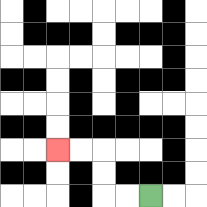{'start': '[6, 8]', 'end': '[2, 6]', 'path_directions': 'L,L,U,U,L,L', 'path_coordinates': '[[6, 8], [5, 8], [4, 8], [4, 7], [4, 6], [3, 6], [2, 6]]'}